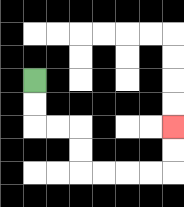{'start': '[1, 3]', 'end': '[7, 5]', 'path_directions': 'D,D,R,R,D,D,R,R,R,R,U,U', 'path_coordinates': '[[1, 3], [1, 4], [1, 5], [2, 5], [3, 5], [3, 6], [3, 7], [4, 7], [5, 7], [6, 7], [7, 7], [7, 6], [7, 5]]'}